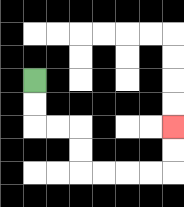{'start': '[1, 3]', 'end': '[7, 5]', 'path_directions': 'D,D,R,R,D,D,R,R,R,R,U,U', 'path_coordinates': '[[1, 3], [1, 4], [1, 5], [2, 5], [3, 5], [3, 6], [3, 7], [4, 7], [5, 7], [6, 7], [7, 7], [7, 6], [7, 5]]'}